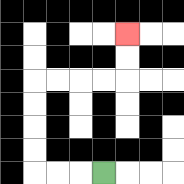{'start': '[4, 7]', 'end': '[5, 1]', 'path_directions': 'L,L,L,U,U,U,U,R,R,R,R,U,U', 'path_coordinates': '[[4, 7], [3, 7], [2, 7], [1, 7], [1, 6], [1, 5], [1, 4], [1, 3], [2, 3], [3, 3], [4, 3], [5, 3], [5, 2], [5, 1]]'}